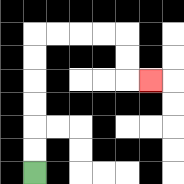{'start': '[1, 7]', 'end': '[6, 3]', 'path_directions': 'U,U,U,U,U,U,R,R,R,R,D,D,R', 'path_coordinates': '[[1, 7], [1, 6], [1, 5], [1, 4], [1, 3], [1, 2], [1, 1], [2, 1], [3, 1], [4, 1], [5, 1], [5, 2], [5, 3], [6, 3]]'}